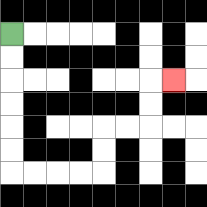{'start': '[0, 1]', 'end': '[7, 3]', 'path_directions': 'D,D,D,D,D,D,R,R,R,R,U,U,R,R,U,U,R', 'path_coordinates': '[[0, 1], [0, 2], [0, 3], [0, 4], [0, 5], [0, 6], [0, 7], [1, 7], [2, 7], [3, 7], [4, 7], [4, 6], [4, 5], [5, 5], [6, 5], [6, 4], [6, 3], [7, 3]]'}